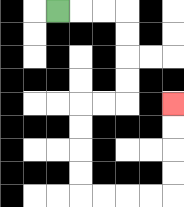{'start': '[2, 0]', 'end': '[7, 4]', 'path_directions': 'R,R,R,D,D,D,D,L,L,D,D,D,D,R,R,R,R,U,U,U,U', 'path_coordinates': '[[2, 0], [3, 0], [4, 0], [5, 0], [5, 1], [5, 2], [5, 3], [5, 4], [4, 4], [3, 4], [3, 5], [3, 6], [3, 7], [3, 8], [4, 8], [5, 8], [6, 8], [7, 8], [7, 7], [7, 6], [7, 5], [7, 4]]'}